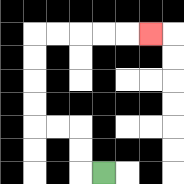{'start': '[4, 7]', 'end': '[6, 1]', 'path_directions': 'L,U,U,L,L,U,U,U,U,R,R,R,R,R', 'path_coordinates': '[[4, 7], [3, 7], [3, 6], [3, 5], [2, 5], [1, 5], [1, 4], [1, 3], [1, 2], [1, 1], [2, 1], [3, 1], [4, 1], [5, 1], [6, 1]]'}